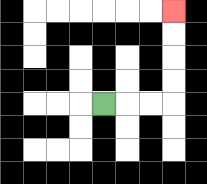{'start': '[4, 4]', 'end': '[7, 0]', 'path_directions': 'R,R,R,U,U,U,U', 'path_coordinates': '[[4, 4], [5, 4], [6, 4], [7, 4], [7, 3], [7, 2], [7, 1], [7, 0]]'}